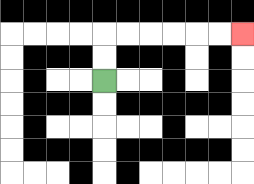{'start': '[4, 3]', 'end': '[10, 1]', 'path_directions': 'U,U,R,R,R,R,R,R', 'path_coordinates': '[[4, 3], [4, 2], [4, 1], [5, 1], [6, 1], [7, 1], [8, 1], [9, 1], [10, 1]]'}